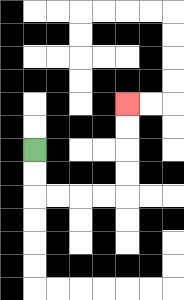{'start': '[1, 6]', 'end': '[5, 4]', 'path_directions': 'D,D,R,R,R,R,U,U,U,U', 'path_coordinates': '[[1, 6], [1, 7], [1, 8], [2, 8], [3, 8], [4, 8], [5, 8], [5, 7], [5, 6], [5, 5], [5, 4]]'}